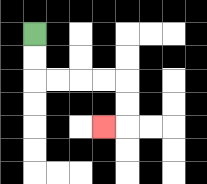{'start': '[1, 1]', 'end': '[4, 5]', 'path_directions': 'D,D,R,R,R,R,D,D,L', 'path_coordinates': '[[1, 1], [1, 2], [1, 3], [2, 3], [3, 3], [4, 3], [5, 3], [5, 4], [5, 5], [4, 5]]'}